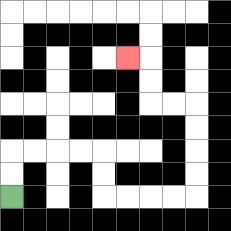{'start': '[0, 8]', 'end': '[5, 2]', 'path_directions': 'U,U,R,R,R,R,D,D,R,R,R,R,U,U,U,U,L,L,U,U,L', 'path_coordinates': '[[0, 8], [0, 7], [0, 6], [1, 6], [2, 6], [3, 6], [4, 6], [4, 7], [4, 8], [5, 8], [6, 8], [7, 8], [8, 8], [8, 7], [8, 6], [8, 5], [8, 4], [7, 4], [6, 4], [6, 3], [6, 2], [5, 2]]'}